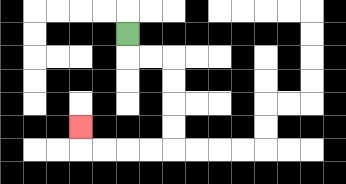{'start': '[5, 1]', 'end': '[3, 5]', 'path_directions': 'D,R,R,D,D,D,D,L,L,L,L,U', 'path_coordinates': '[[5, 1], [5, 2], [6, 2], [7, 2], [7, 3], [7, 4], [7, 5], [7, 6], [6, 6], [5, 6], [4, 6], [3, 6], [3, 5]]'}